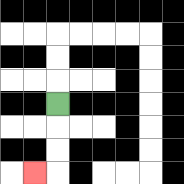{'start': '[2, 4]', 'end': '[1, 7]', 'path_directions': 'D,D,D,L', 'path_coordinates': '[[2, 4], [2, 5], [2, 6], [2, 7], [1, 7]]'}